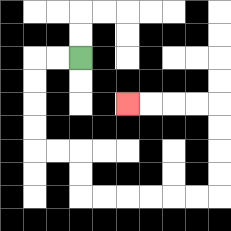{'start': '[3, 2]', 'end': '[5, 4]', 'path_directions': 'L,L,D,D,D,D,R,R,D,D,R,R,R,R,R,R,U,U,U,U,L,L,L,L', 'path_coordinates': '[[3, 2], [2, 2], [1, 2], [1, 3], [1, 4], [1, 5], [1, 6], [2, 6], [3, 6], [3, 7], [3, 8], [4, 8], [5, 8], [6, 8], [7, 8], [8, 8], [9, 8], [9, 7], [9, 6], [9, 5], [9, 4], [8, 4], [7, 4], [6, 4], [5, 4]]'}